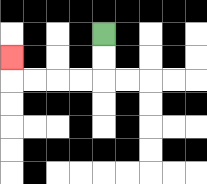{'start': '[4, 1]', 'end': '[0, 2]', 'path_directions': 'D,D,L,L,L,L,U', 'path_coordinates': '[[4, 1], [4, 2], [4, 3], [3, 3], [2, 3], [1, 3], [0, 3], [0, 2]]'}